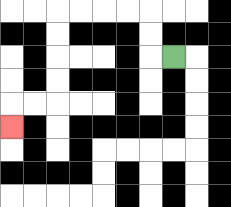{'start': '[7, 2]', 'end': '[0, 5]', 'path_directions': 'L,U,U,L,L,L,L,D,D,D,D,L,L,D', 'path_coordinates': '[[7, 2], [6, 2], [6, 1], [6, 0], [5, 0], [4, 0], [3, 0], [2, 0], [2, 1], [2, 2], [2, 3], [2, 4], [1, 4], [0, 4], [0, 5]]'}